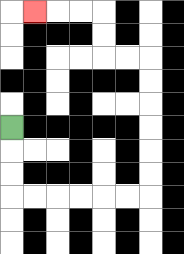{'start': '[0, 5]', 'end': '[1, 0]', 'path_directions': 'D,D,D,R,R,R,R,R,R,U,U,U,U,U,U,L,L,U,U,L,L,L', 'path_coordinates': '[[0, 5], [0, 6], [0, 7], [0, 8], [1, 8], [2, 8], [3, 8], [4, 8], [5, 8], [6, 8], [6, 7], [6, 6], [6, 5], [6, 4], [6, 3], [6, 2], [5, 2], [4, 2], [4, 1], [4, 0], [3, 0], [2, 0], [1, 0]]'}